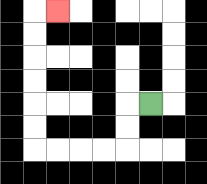{'start': '[6, 4]', 'end': '[2, 0]', 'path_directions': 'L,D,D,L,L,L,L,U,U,U,U,U,U,R', 'path_coordinates': '[[6, 4], [5, 4], [5, 5], [5, 6], [4, 6], [3, 6], [2, 6], [1, 6], [1, 5], [1, 4], [1, 3], [1, 2], [1, 1], [1, 0], [2, 0]]'}